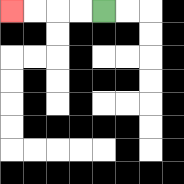{'start': '[4, 0]', 'end': '[0, 0]', 'path_directions': 'L,L,L,L', 'path_coordinates': '[[4, 0], [3, 0], [2, 0], [1, 0], [0, 0]]'}